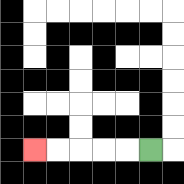{'start': '[6, 6]', 'end': '[1, 6]', 'path_directions': 'L,L,L,L,L', 'path_coordinates': '[[6, 6], [5, 6], [4, 6], [3, 6], [2, 6], [1, 6]]'}